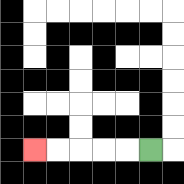{'start': '[6, 6]', 'end': '[1, 6]', 'path_directions': 'L,L,L,L,L', 'path_coordinates': '[[6, 6], [5, 6], [4, 6], [3, 6], [2, 6], [1, 6]]'}